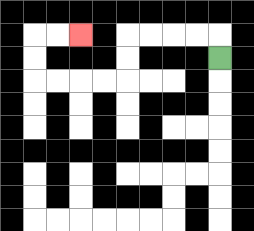{'start': '[9, 2]', 'end': '[3, 1]', 'path_directions': 'U,L,L,L,L,D,D,L,L,L,L,U,U,R,R', 'path_coordinates': '[[9, 2], [9, 1], [8, 1], [7, 1], [6, 1], [5, 1], [5, 2], [5, 3], [4, 3], [3, 3], [2, 3], [1, 3], [1, 2], [1, 1], [2, 1], [3, 1]]'}